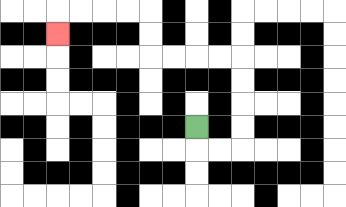{'start': '[8, 5]', 'end': '[2, 1]', 'path_directions': 'D,R,R,U,U,U,U,L,L,L,L,U,U,L,L,L,L,D', 'path_coordinates': '[[8, 5], [8, 6], [9, 6], [10, 6], [10, 5], [10, 4], [10, 3], [10, 2], [9, 2], [8, 2], [7, 2], [6, 2], [6, 1], [6, 0], [5, 0], [4, 0], [3, 0], [2, 0], [2, 1]]'}